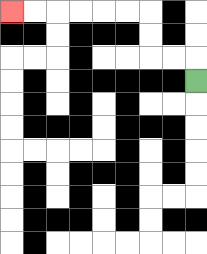{'start': '[8, 3]', 'end': '[0, 0]', 'path_directions': 'U,L,L,U,U,L,L,L,L,L,L', 'path_coordinates': '[[8, 3], [8, 2], [7, 2], [6, 2], [6, 1], [6, 0], [5, 0], [4, 0], [3, 0], [2, 0], [1, 0], [0, 0]]'}